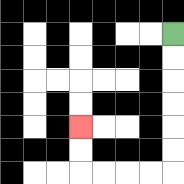{'start': '[7, 1]', 'end': '[3, 5]', 'path_directions': 'D,D,D,D,D,D,L,L,L,L,U,U', 'path_coordinates': '[[7, 1], [7, 2], [7, 3], [7, 4], [7, 5], [7, 6], [7, 7], [6, 7], [5, 7], [4, 7], [3, 7], [3, 6], [3, 5]]'}